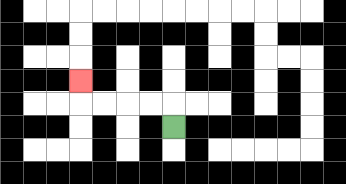{'start': '[7, 5]', 'end': '[3, 3]', 'path_directions': 'U,L,L,L,L,U', 'path_coordinates': '[[7, 5], [7, 4], [6, 4], [5, 4], [4, 4], [3, 4], [3, 3]]'}